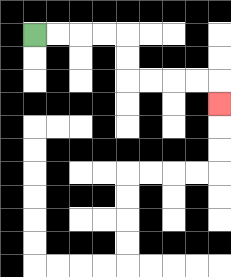{'start': '[1, 1]', 'end': '[9, 4]', 'path_directions': 'R,R,R,R,D,D,R,R,R,R,D', 'path_coordinates': '[[1, 1], [2, 1], [3, 1], [4, 1], [5, 1], [5, 2], [5, 3], [6, 3], [7, 3], [8, 3], [9, 3], [9, 4]]'}